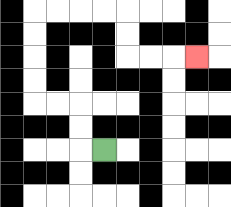{'start': '[4, 6]', 'end': '[8, 2]', 'path_directions': 'L,U,U,L,L,U,U,U,U,R,R,R,R,D,D,R,R,R', 'path_coordinates': '[[4, 6], [3, 6], [3, 5], [3, 4], [2, 4], [1, 4], [1, 3], [1, 2], [1, 1], [1, 0], [2, 0], [3, 0], [4, 0], [5, 0], [5, 1], [5, 2], [6, 2], [7, 2], [8, 2]]'}